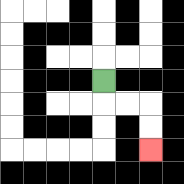{'start': '[4, 3]', 'end': '[6, 6]', 'path_directions': 'D,R,R,D,D', 'path_coordinates': '[[4, 3], [4, 4], [5, 4], [6, 4], [6, 5], [6, 6]]'}